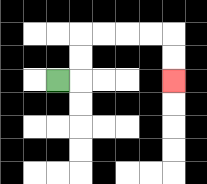{'start': '[2, 3]', 'end': '[7, 3]', 'path_directions': 'R,U,U,R,R,R,R,D,D', 'path_coordinates': '[[2, 3], [3, 3], [3, 2], [3, 1], [4, 1], [5, 1], [6, 1], [7, 1], [7, 2], [7, 3]]'}